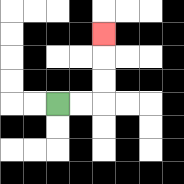{'start': '[2, 4]', 'end': '[4, 1]', 'path_directions': 'R,R,U,U,U', 'path_coordinates': '[[2, 4], [3, 4], [4, 4], [4, 3], [4, 2], [4, 1]]'}